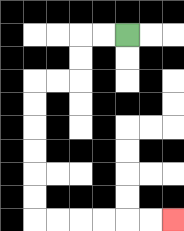{'start': '[5, 1]', 'end': '[7, 9]', 'path_directions': 'L,L,D,D,L,L,D,D,D,D,D,D,R,R,R,R,R,R', 'path_coordinates': '[[5, 1], [4, 1], [3, 1], [3, 2], [3, 3], [2, 3], [1, 3], [1, 4], [1, 5], [1, 6], [1, 7], [1, 8], [1, 9], [2, 9], [3, 9], [4, 9], [5, 9], [6, 9], [7, 9]]'}